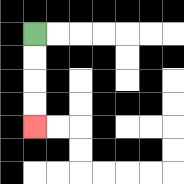{'start': '[1, 1]', 'end': '[1, 5]', 'path_directions': 'D,D,D,D', 'path_coordinates': '[[1, 1], [1, 2], [1, 3], [1, 4], [1, 5]]'}